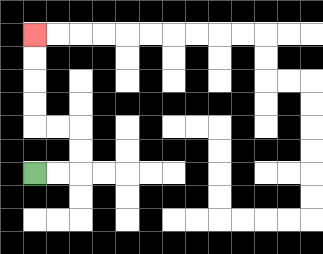{'start': '[1, 7]', 'end': '[1, 1]', 'path_directions': 'R,R,U,U,L,L,U,U,U,U', 'path_coordinates': '[[1, 7], [2, 7], [3, 7], [3, 6], [3, 5], [2, 5], [1, 5], [1, 4], [1, 3], [1, 2], [1, 1]]'}